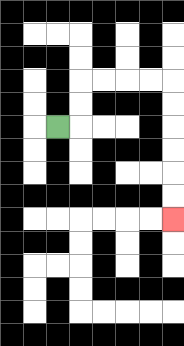{'start': '[2, 5]', 'end': '[7, 9]', 'path_directions': 'R,U,U,R,R,R,R,D,D,D,D,D,D', 'path_coordinates': '[[2, 5], [3, 5], [3, 4], [3, 3], [4, 3], [5, 3], [6, 3], [7, 3], [7, 4], [7, 5], [7, 6], [7, 7], [7, 8], [7, 9]]'}